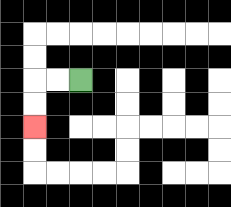{'start': '[3, 3]', 'end': '[1, 5]', 'path_directions': 'L,L,D,D', 'path_coordinates': '[[3, 3], [2, 3], [1, 3], [1, 4], [1, 5]]'}